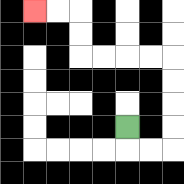{'start': '[5, 5]', 'end': '[1, 0]', 'path_directions': 'D,R,R,U,U,U,U,L,L,L,L,U,U,L,L', 'path_coordinates': '[[5, 5], [5, 6], [6, 6], [7, 6], [7, 5], [7, 4], [7, 3], [7, 2], [6, 2], [5, 2], [4, 2], [3, 2], [3, 1], [3, 0], [2, 0], [1, 0]]'}